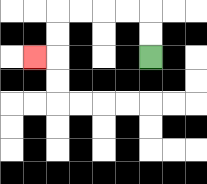{'start': '[6, 2]', 'end': '[1, 2]', 'path_directions': 'U,U,L,L,L,L,D,D,L', 'path_coordinates': '[[6, 2], [6, 1], [6, 0], [5, 0], [4, 0], [3, 0], [2, 0], [2, 1], [2, 2], [1, 2]]'}